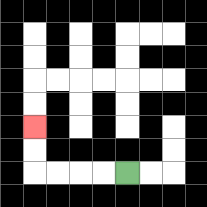{'start': '[5, 7]', 'end': '[1, 5]', 'path_directions': 'L,L,L,L,U,U', 'path_coordinates': '[[5, 7], [4, 7], [3, 7], [2, 7], [1, 7], [1, 6], [1, 5]]'}